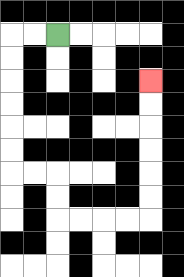{'start': '[2, 1]', 'end': '[6, 3]', 'path_directions': 'L,L,D,D,D,D,D,D,R,R,D,D,R,R,R,R,U,U,U,U,U,U', 'path_coordinates': '[[2, 1], [1, 1], [0, 1], [0, 2], [0, 3], [0, 4], [0, 5], [0, 6], [0, 7], [1, 7], [2, 7], [2, 8], [2, 9], [3, 9], [4, 9], [5, 9], [6, 9], [6, 8], [6, 7], [6, 6], [6, 5], [6, 4], [6, 3]]'}